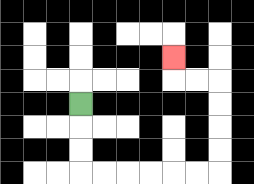{'start': '[3, 4]', 'end': '[7, 2]', 'path_directions': 'D,D,D,R,R,R,R,R,R,U,U,U,U,L,L,U', 'path_coordinates': '[[3, 4], [3, 5], [3, 6], [3, 7], [4, 7], [5, 7], [6, 7], [7, 7], [8, 7], [9, 7], [9, 6], [9, 5], [9, 4], [9, 3], [8, 3], [7, 3], [7, 2]]'}